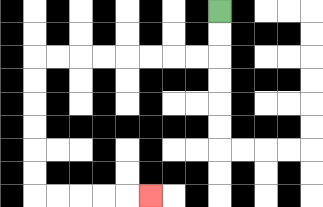{'start': '[9, 0]', 'end': '[6, 8]', 'path_directions': 'D,D,L,L,L,L,L,L,L,L,D,D,D,D,D,D,R,R,R,R,R', 'path_coordinates': '[[9, 0], [9, 1], [9, 2], [8, 2], [7, 2], [6, 2], [5, 2], [4, 2], [3, 2], [2, 2], [1, 2], [1, 3], [1, 4], [1, 5], [1, 6], [1, 7], [1, 8], [2, 8], [3, 8], [4, 8], [5, 8], [6, 8]]'}